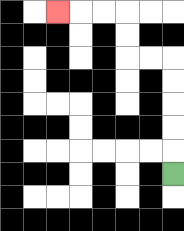{'start': '[7, 7]', 'end': '[2, 0]', 'path_directions': 'U,U,U,U,U,L,L,U,U,L,L,L', 'path_coordinates': '[[7, 7], [7, 6], [7, 5], [7, 4], [7, 3], [7, 2], [6, 2], [5, 2], [5, 1], [5, 0], [4, 0], [3, 0], [2, 0]]'}